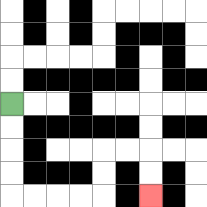{'start': '[0, 4]', 'end': '[6, 8]', 'path_directions': 'D,D,D,D,R,R,R,R,U,U,R,R,D,D', 'path_coordinates': '[[0, 4], [0, 5], [0, 6], [0, 7], [0, 8], [1, 8], [2, 8], [3, 8], [4, 8], [4, 7], [4, 6], [5, 6], [6, 6], [6, 7], [6, 8]]'}